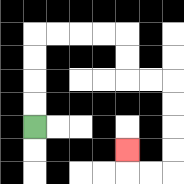{'start': '[1, 5]', 'end': '[5, 6]', 'path_directions': 'U,U,U,U,R,R,R,R,D,D,R,R,D,D,D,D,L,L,U', 'path_coordinates': '[[1, 5], [1, 4], [1, 3], [1, 2], [1, 1], [2, 1], [3, 1], [4, 1], [5, 1], [5, 2], [5, 3], [6, 3], [7, 3], [7, 4], [7, 5], [7, 6], [7, 7], [6, 7], [5, 7], [5, 6]]'}